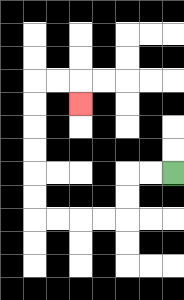{'start': '[7, 7]', 'end': '[3, 4]', 'path_directions': 'L,L,D,D,L,L,L,L,U,U,U,U,U,U,R,R,D', 'path_coordinates': '[[7, 7], [6, 7], [5, 7], [5, 8], [5, 9], [4, 9], [3, 9], [2, 9], [1, 9], [1, 8], [1, 7], [1, 6], [1, 5], [1, 4], [1, 3], [2, 3], [3, 3], [3, 4]]'}